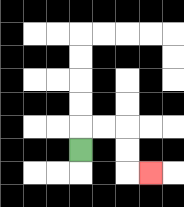{'start': '[3, 6]', 'end': '[6, 7]', 'path_directions': 'U,R,R,D,D,R', 'path_coordinates': '[[3, 6], [3, 5], [4, 5], [5, 5], [5, 6], [5, 7], [6, 7]]'}